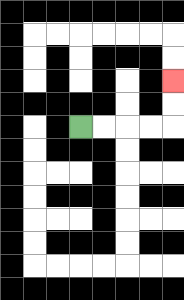{'start': '[3, 5]', 'end': '[7, 3]', 'path_directions': 'R,R,R,R,U,U', 'path_coordinates': '[[3, 5], [4, 5], [5, 5], [6, 5], [7, 5], [7, 4], [7, 3]]'}